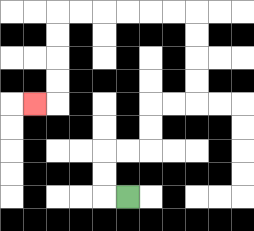{'start': '[5, 8]', 'end': '[1, 4]', 'path_directions': 'L,U,U,R,R,U,U,R,R,U,U,U,U,L,L,L,L,L,L,D,D,D,D,L', 'path_coordinates': '[[5, 8], [4, 8], [4, 7], [4, 6], [5, 6], [6, 6], [6, 5], [6, 4], [7, 4], [8, 4], [8, 3], [8, 2], [8, 1], [8, 0], [7, 0], [6, 0], [5, 0], [4, 0], [3, 0], [2, 0], [2, 1], [2, 2], [2, 3], [2, 4], [1, 4]]'}